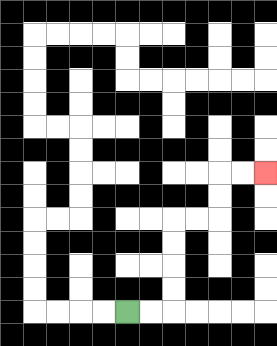{'start': '[5, 13]', 'end': '[11, 7]', 'path_directions': 'R,R,U,U,U,U,R,R,U,U,R,R', 'path_coordinates': '[[5, 13], [6, 13], [7, 13], [7, 12], [7, 11], [7, 10], [7, 9], [8, 9], [9, 9], [9, 8], [9, 7], [10, 7], [11, 7]]'}